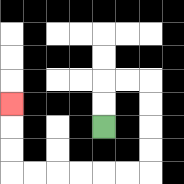{'start': '[4, 5]', 'end': '[0, 4]', 'path_directions': 'U,U,R,R,D,D,D,D,L,L,L,L,L,L,U,U,U', 'path_coordinates': '[[4, 5], [4, 4], [4, 3], [5, 3], [6, 3], [6, 4], [6, 5], [6, 6], [6, 7], [5, 7], [4, 7], [3, 7], [2, 7], [1, 7], [0, 7], [0, 6], [0, 5], [0, 4]]'}